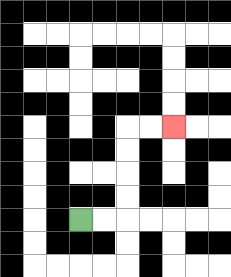{'start': '[3, 9]', 'end': '[7, 5]', 'path_directions': 'R,R,U,U,U,U,R,R', 'path_coordinates': '[[3, 9], [4, 9], [5, 9], [5, 8], [5, 7], [5, 6], [5, 5], [6, 5], [7, 5]]'}